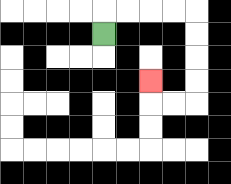{'start': '[4, 1]', 'end': '[6, 3]', 'path_directions': 'U,R,R,R,R,D,D,D,D,L,L,U', 'path_coordinates': '[[4, 1], [4, 0], [5, 0], [6, 0], [7, 0], [8, 0], [8, 1], [8, 2], [8, 3], [8, 4], [7, 4], [6, 4], [6, 3]]'}